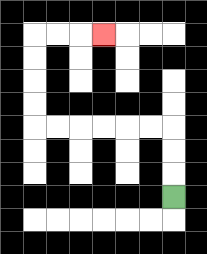{'start': '[7, 8]', 'end': '[4, 1]', 'path_directions': 'U,U,U,L,L,L,L,L,L,U,U,U,U,R,R,R', 'path_coordinates': '[[7, 8], [7, 7], [7, 6], [7, 5], [6, 5], [5, 5], [4, 5], [3, 5], [2, 5], [1, 5], [1, 4], [1, 3], [1, 2], [1, 1], [2, 1], [3, 1], [4, 1]]'}